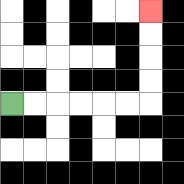{'start': '[0, 4]', 'end': '[6, 0]', 'path_directions': 'R,R,R,R,R,R,U,U,U,U', 'path_coordinates': '[[0, 4], [1, 4], [2, 4], [3, 4], [4, 4], [5, 4], [6, 4], [6, 3], [6, 2], [6, 1], [6, 0]]'}